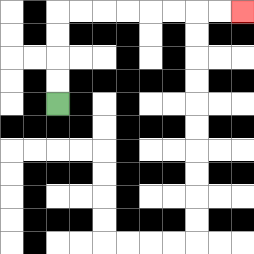{'start': '[2, 4]', 'end': '[10, 0]', 'path_directions': 'U,U,U,U,R,R,R,R,R,R,R,R', 'path_coordinates': '[[2, 4], [2, 3], [2, 2], [2, 1], [2, 0], [3, 0], [4, 0], [5, 0], [6, 0], [7, 0], [8, 0], [9, 0], [10, 0]]'}